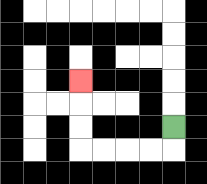{'start': '[7, 5]', 'end': '[3, 3]', 'path_directions': 'D,L,L,L,L,U,U,U', 'path_coordinates': '[[7, 5], [7, 6], [6, 6], [5, 6], [4, 6], [3, 6], [3, 5], [3, 4], [3, 3]]'}